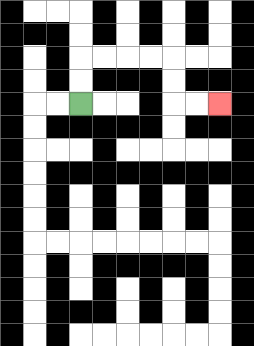{'start': '[3, 4]', 'end': '[9, 4]', 'path_directions': 'U,U,R,R,R,R,D,D,R,R', 'path_coordinates': '[[3, 4], [3, 3], [3, 2], [4, 2], [5, 2], [6, 2], [7, 2], [7, 3], [7, 4], [8, 4], [9, 4]]'}